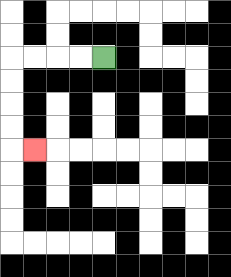{'start': '[4, 2]', 'end': '[1, 6]', 'path_directions': 'L,L,L,L,D,D,D,D,R', 'path_coordinates': '[[4, 2], [3, 2], [2, 2], [1, 2], [0, 2], [0, 3], [0, 4], [0, 5], [0, 6], [1, 6]]'}